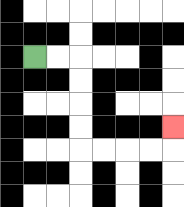{'start': '[1, 2]', 'end': '[7, 5]', 'path_directions': 'R,R,D,D,D,D,R,R,R,R,U', 'path_coordinates': '[[1, 2], [2, 2], [3, 2], [3, 3], [3, 4], [3, 5], [3, 6], [4, 6], [5, 6], [6, 6], [7, 6], [7, 5]]'}